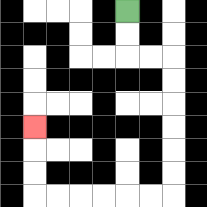{'start': '[5, 0]', 'end': '[1, 5]', 'path_directions': 'D,D,R,R,D,D,D,D,D,D,L,L,L,L,L,L,U,U,U', 'path_coordinates': '[[5, 0], [5, 1], [5, 2], [6, 2], [7, 2], [7, 3], [7, 4], [7, 5], [7, 6], [7, 7], [7, 8], [6, 8], [5, 8], [4, 8], [3, 8], [2, 8], [1, 8], [1, 7], [1, 6], [1, 5]]'}